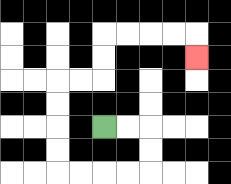{'start': '[4, 5]', 'end': '[8, 2]', 'path_directions': 'R,R,D,D,L,L,L,L,U,U,U,U,R,R,U,U,R,R,R,R,D', 'path_coordinates': '[[4, 5], [5, 5], [6, 5], [6, 6], [6, 7], [5, 7], [4, 7], [3, 7], [2, 7], [2, 6], [2, 5], [2, 4], [2, 3], [3, 3], [4, 3], [4, 2], [4, 1], [5, 1], [6, 1], [7, 1], [8, 1], [8, 2]]'}